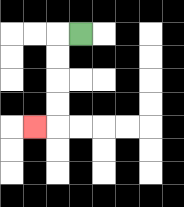{'start': '[3, 1]', 'end': '[1, 5]', 'path_directions': 'L,D,D,D,D,L', 'path_coordinates': '[[3, 1], [2, 1], [2, 2], [2, 3], [2, 4], [2, 5], [1, 5]]'}